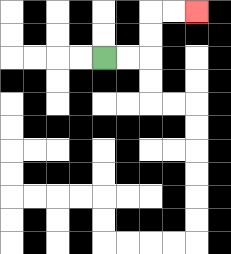{'start': '[4, 2]', 'end': '[8, 0]', 'path_directions': 'R,R,U,U,R,R', 'path_coordinates': '[[4, 2], [5, 2], [6, 2], [6, 1], [6, 0], [7, 0], [8, 0]]'}